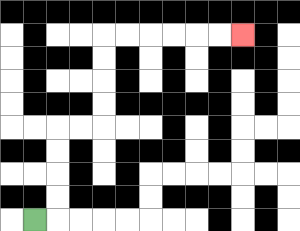{'start': '[1, 9]', 'end': '[10, 1]', 'path_directions': 'R,U,U,U,U,R,R,U,U,U,U,R,R,R,R,R,R', 'path_coordinates': '[[1, 9], [2, 9], [2, 8], [2, 7], [2, 6], [2, 5], [3, 5], [4, 5], [4, 4], [4, 3], [4, 2], [4, 1], [5, 1], [6, 1], [7, 1], [8, 1], [9, 1], [10, 1]]'}